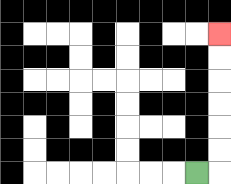{'start': '[8, 7]', 'end': '[9, 1]', 'path_directions': 'R,U,U,U,U,U,U', 'path_coordinates': '[[8, 7], [9, 7], [9, 6], [9, 5], [9, 4], [9, 3], [9, 2], [9, 1]]'}